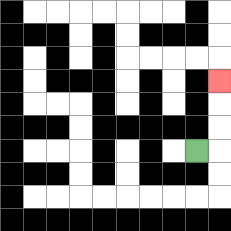{'start': '[8, 6]', 'end': '[9, 3]', 'path_directions': 'R,U,U,U', 'path_coordinates': '[[8, 6], [9, 6], [9, 5], [9, 4], [9, 3]]'}